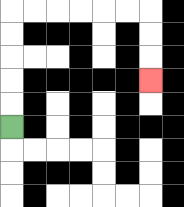{'start': '[0, 5]', 'end': '[6, 3]', 'path_directions': 'U,U,U,U,U,R,R,R,R,R,R,D,D,D', 'path_coordinates': '[[0, 5], [0, 4], [0, 3], [0, 2], [0, 1], [0, 0], [1, 0], [2, 0], [3, 0], [4, 0], [5, 0], [6, 0], [6, 1], [6, 2], [6, 3]]'}